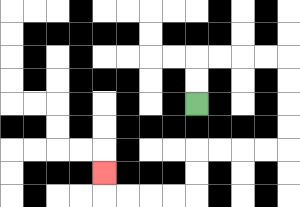{'start': '[8, 4]', 'end': '[4, 7]', 'path_directions': 'U,U,R,R,R,R,D,D,D,D,L,L,L,L,D,D,L,L,L,L,U', 'path_coordinates': '[[8, 4], [8, 3], [8, 2], [9, 2], [10, 2], [11, 2], [12, 2], [12, 3], [12, 4], [12, 5], [12, 6], [11, 6], [10, 6], [9, 6], [8, 6], [8, 7], [8, 8], [7, 8], [6, 8], [5, 8], [4, 8], [4, 7]]'}